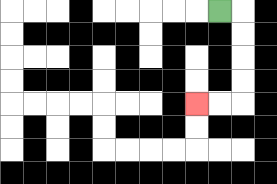{'start': '[9, 0]', 'end': '[8, 4]', 'path_directions': 'R,D,D,D,D,L,L', 'path_coordinates': '[[9, 0], [10, 0], [10, 1], [10, 2], [10, 3], [10, 4], [9, 4], [8, 4]]'}